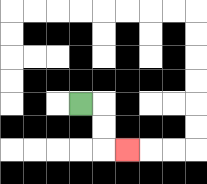{'start': '[3, 4]', 'end': '[5, 6]', 'path_directions': 'R,D,D,R', 'path_coordinates': '[[3, 4], [4, 4], [4, 5], [4, 6], [5, 6]]'}